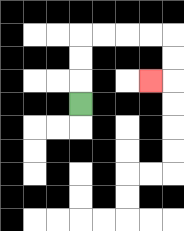{'start': '[3, 4]', 'end': '[6, 3]', 'path_directions': 'U,U,U,R,R,R,R,D,D,L', 'path_coordinates': '[[3, 4], [3, 3], [3, 2], [3, 1], [4, 1], [5, 1], [6, 1], [7, 1], [7, 2], [7, 3], [6, 3]]'}